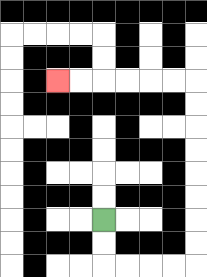{'start': '[4, 9]', 'end': '[2, 3]', 'path_directions': 'D,D,R,R,R,R,U,U,U,U,U,U,U,U,L,L,L,L,L,L', 'path_coordinates': '[[4, 9], [4, 10], [4, 11], [5, 11], [6, 11], [7, 11], [8, 11], [8, 10], [8, 9], [8, 8], [8, 7], [8, 6], [8, 5], [8, 4], [8, 3], [7, 3], [6, 3], [5, 3], [4, 3], [3, 3], [2, 3]]'}